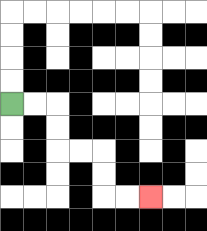{'start': '[0, 4]', 'end': '[6, 8]', 'path_directions': 'R,R,D,D,R,R,D,D,R,R', 'path_coordinates': '[[0, 4], [1, 4], [2, 4], [2, 5], [2, 6], [3, 6], [4, 6], [4, 7], [4, 8], [5, 8], [6, 8]]'}